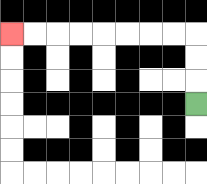{'start': '[8, 4]', 'end': '[0, 1]', 'path_directions': 'U,U,U,L,L,L,L,L,L,L,L', 'path_coordinates': '[[8, 4], [8, 3], [8, 2], [8, 1], [7, 1], [6, 1], [5, 1], [4, 1], [3, 1], [2, 1], [1, 1], [0, 1]]'}